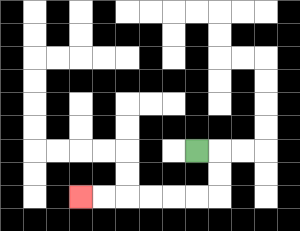{'start': '[8, 6]', 'end': '[3, 8]', 'path_directions': 'R,D,D,L,L,L,L,L,L', 'path_coordinates': '[[8, 6], [9, 6], [9, 7], [9, 8], [8, 8], [7, 8], [6, 8], [5, 8], [4, 8], [3, 8]]'}